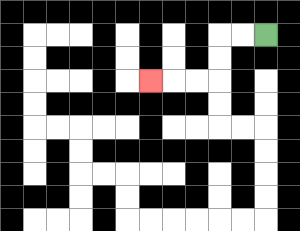{'start': '[11, 1]', 'end': '[6, 3]', 'path_directions': 'L,L,D,D,L,L,L', 'path_coordinates': '[[11, 1], [10, 1], [9, 1], [9, 2], [9, 3], [8, 3], [7, 3], [6, 3]]'}